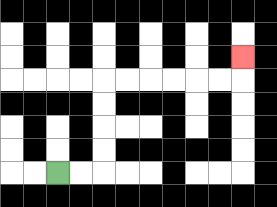{'start': '[2, 7]', 'end': '[10, 2]', 'path_directions': 'R,R,U,U,U,U,R,R,R,R,R,R,U', 'path_coordinates': '[[2, 7], [3, 7], [4, 7], [4, 6], [4, 5], [4, 4], [4, 3], [5, 3], [6, 3], [7, 3], [8, 3], [9, 3], [10, 3], [10, 2]]'}